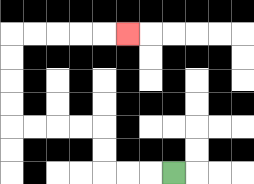{'start': '[7, 7]', 'end': '[5, 1]', 'path_directions': 'L,L,L,U,U,L,L,L,L,U,U,U,U,R,R,R,R,R', 'path_coordinates': '[[7, 7], [6, 7], [5, 7], [4, 7], [4, 6], [4, 5], [3, 5], [2, 5], [1, 5], [0, 5], [0, 4], [0, 3], [0, 2], [0, 1], [1, 1], [2, 1], [3, 1], [4, 1], [5, 1]]'}